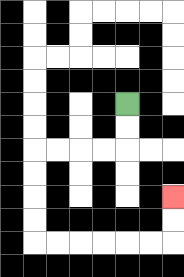{'start': '[5, 4]', 'end': '[7, 8]', 'path_directions': 'D,D,L,L,L,L,D,D,D,D,R,R,R,R,R,R,U,U', 'path_coordinates': '[[5, 4], [5, 5], [5, 6], [4, 6], [3, 6], [2, 6], [1, 6], [1, 7], [1, 8], [1, 9], [1, 10], [2, 10], [3, 10], [4, 10], [5, 10], [6, 10], [7, 10], [7, 9], [7, 8]]'}